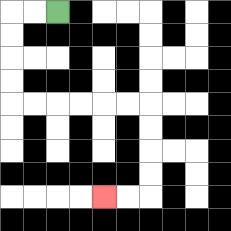{'start': '[2, 0]', 'end': '[4, 8]', 'path_directions': 'L,L,D,D,D,D,R,R,R,R,R,R,D,D,D,D,L,L', 'path_coordinates': '[[2, 0], [1, 0], [0, 0], [0, 1], [0, 2], [0, 3], [0, 4], [1, 4], [2, 4], [3, 4], [4, 4], [5, 4], [6, 4], [6, 5], [6, 6], [6, 7], [6, 8], [5, 8], [4, 8]]'}